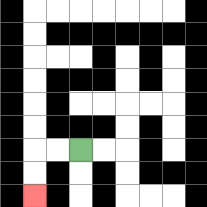{'start': '[3, 6]', 'end': '[1, 8]', 'path_directions': 'L,L,D,D', 'path_coordinates': '[[3, 6], [2, 6], [1, 6], [1, 7], [1, 8]]'}